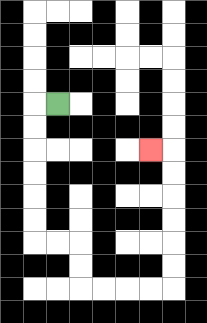{'start': '[2, 4]', 'end': '[6, 6]', 'path_directions': 'L,D,D,D,D,D,D,R,R,D,D,R,R,R,R,U,U,U,U,U,U,L', 'path_coordinates': '[[2, 4], [1, 4], [1, 5], [1, 6], [1, 7], [1, 8], [1, 9], [1, 10], [2, 10], [3, 10], [3, 11], [3, 12], [4, 12], [5, 12], [6, 12], [7, 12], [7, 11], [7, 10], [7, 9], [7, 8], [7, 7], [7, 6], [6, 6]]'}